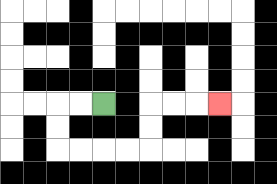{'start': '[4, 4]', 'end': '[9, 4]', 'path_directions': 'L,L,D,D,R,R,R,R,U,U,R,R,R', 'path_coordinates': '[[4, 4], [3, 4], [2, 4], [2, 5], [2, 6], [3, 6], [4, 6], [5, 6], [6, 6], [6, 5], [6, 4], [7, 4], [8, 4], [9, 4]]'}